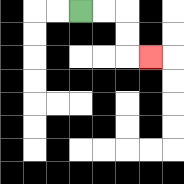{'start': '[3, 0]', 'end': '[6, 2]', 'path_directions': 'R,R,D,D,R', 'path_coordinates': '[[3, 0], [4, 0], [5, 0], [5, 1], [5, 2], [6, 2]]'}